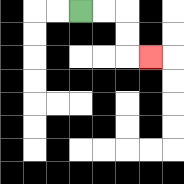{'start': '[3, 0]', 'end': '[6, 2]', 'path_directions': 'R,R,D,D,R', 'path_coordinates': '[[3, 0], [4, 0], [5, 0], [5, 1], [5, 2], [6, 2]]'}